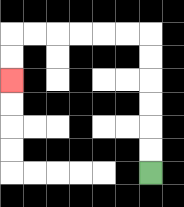{'start': '[6, 7]', 'end': '[0, 3]', 'path_directions': 'U,U,U,U,U,U,L,L,L,L,L,L,D,D', 'path_coordinates': '[[6, 7], [6, 6], [6, 5], [6, 4], [6, 3], [6, 2], [6, 1], [5, 1], [4, 1], [3, 1], [2, 1], [1, 1], [0, 1], [0, 2], [0, 3]]'}